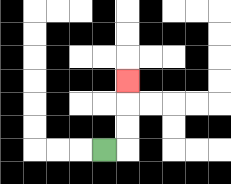{'start': '[4, 6]', 'end': '[5, 3]', 'path_directions': 'R,U,U,U', 'path_coordinates': '[[4, 6], [5, 6], [5, 5], [5, 4], [5, 3]]'}